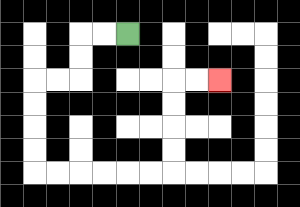{'start': '[5, 1]', 'end': '[9, 3]', 'path_directions': 'L,L,D,D,L,L,D,D,D,D,R,R,R,R,R,R,U,U,U,U,R,R', 'path_coordinates': '[[5, 1], [4, 1], [3, 1], [3, 2], [3, 3], [2, 3], [1, 3], [1, 4], [1, 5], [1, 6], [1, 7], [2, 7], [3, 7], [4, 7], [5, 7], [6, 7], [7, 7], [7, 6], [7, 5], [7, 4], [7, 3], [8, 3], [9, 3]]'}